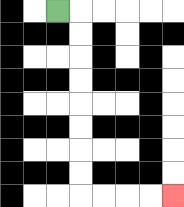{'start': '[2, 0]', 'end': '[7, 8]', 'path_directions': 'R,D,D,D,D,D,D,D,D,R,R,R,R', 'path_coordinates': '[[2, 0], [3, 0], [3, 1], [3, 2], [3, 3], [3, 4], [3, 5], [3, 6], [3, 7], [3, 8], [4, 8], [5, 8], [6, 8], [7, 8]]'}